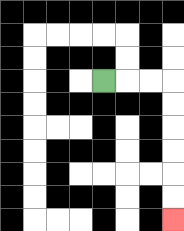{'start': '[4, 3]', 'end': '[7, 9]', 'path_directions': 'R,R,R,D,D,D,D,D,D', 'path_coordinates': '[[4, 3], [5, 3], [6, 3], [7, 3], [7, 4], [7, 5], [7, 6], [7, 7], [7, 8], [7, 9]]'}